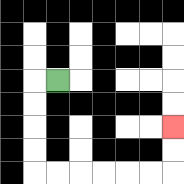{'start': '[2, 3]', 'end': '[7, 5]', 'path_directions': 'L,D,D,D,D,R,R,R,R,R,R,U,U', 'path_coordinates': '[[2, 3], [1, 3], [1, 4], [1, 5], [1, 6], [1, 7], [2, 7], [3, 7], [4, 7], [5, 7], [6, 7], [7, 7], [7, 6], [7, 5]]'}